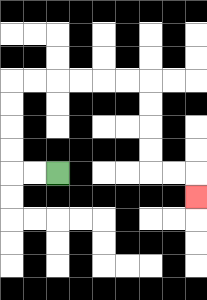{'start': '[2, 7]', 'end': '[8, 8]', 'path_directions': 'L,L,U,U,U,U,R,R,R,R,R,R,D,D,D,D,R,R,D', 'path_coordinates': '[[2, 7], [1, 7], [0, 7], [0, 6], [0, 5], [0, 4], [0, 3], [1, 3], [2, 3], [3, 3], [4, 3], [5, 3], [6, 3], [6, 4], [6, 5], [6, 6], [6, 7], [7, 7], [8, 7], [8, 8]]'}